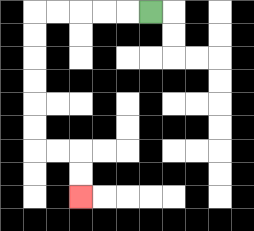{'start': '[6, 0]', 'end': '[3, 8]', 'path_directions': 'L,L,L,L,L,D,D,D,D,D,D,R,R,D,D', 'path_coordinates': '[[6, 0], [5, 0], [4, 0], [3, 0], [2, 0], [1, 0], [1, 1], [1, 2], [1, 3], [1, 4], [1, 5], [1, 6], [2, 6], [3, 6], [3, 7], [3, 8]]'}